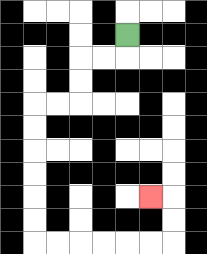{'start': '[5, 1]', 'end': '[6, 8]', 'path_directions': 'D,L,L,D,D,L,L,D,D,D,D,D,D,R,R,R,R,R,R,U,U,L', 'path_coordinates': '[[5, 1], [5, 2], [4, 2], [3, 2], [3, 3], [3, 4], [2, 4], [1, 4], [1, 5], [1, 6], [1, 7], [1, 8], [1, 9], [1, 10], [2, 10], [3, 10], [4, 10], [5, 10], [6, 10], [7, 10], [7, 9], [7, 8], [6, 8]]'}